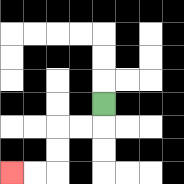{'start': '[4, 4]', 'end': '[0, 7]', 'path_directions': 'D,L,L,D,D,L,L', 'path_coordinates': '[[4, 4], [4, 5], [3, 5], [2, 5], [2, 6], [2, 7], [1, 7], [0, 7]]'}